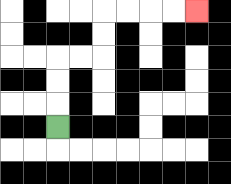{'start': '[2, 5]', 'end': '[8, 0]', 'path_directions': 'U,U,U,R,R,U,U,R,R,R,R', 'path_coordinates': '[[2, 5], [2, 4], [2, 3], [2, 2], [3, 2], [4, 2], [4, 1], [4, 0], [5, 0], [6, 0], [7, 0], [8, 0]]'}